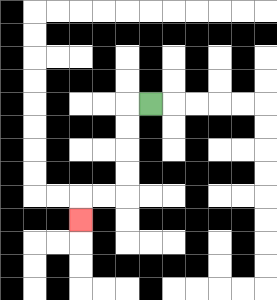{'start': '[6, 4]', 'end': '[3, 9]', 'path_directions': 'L,D,D,D,D,L,L,D', 'path_coordinates': '[[6, 4], [5, 4], [5, 5], [5, 6], [5, 7], [5, 8], [4, 8], [3, 8], [3, 9]]'}